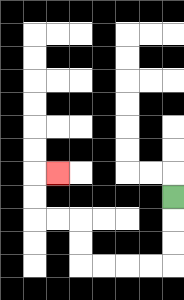{'start': '[7, 8]', 'end': '[2, 7]', 'path_directions': 'D,D,D,L,L,L,L,U,U,L,L,U,U,R', 'path_coordinates': '[[7, 8], [7, 9], [7, 10], [7, 11], [6, 11], [5, 11], [4, 11], [3, 11], [3, 10], [3, 9], [2, 9], [1, 9], [1, 8], [1, 7], [2, 7]]'}